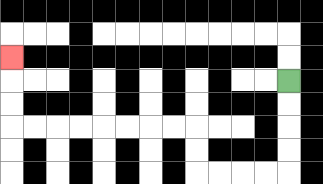{'start': '[12, 3]', 'end': '[0, 2]', 'path_directions': 'D,D,D,D,L,L,L,L,U,U,L,L,L,L,L,L,L,L,U,U,U', 'path_coordinates': '[[12, 3], [12, 4], [12, 5], [12, 6], [12, 7], [11, 7], [10, 7], [9, 7], [8, 7], [8, 6], [8, 5], [7, 5], [6, 5], [5, 5], [4, 5], [3, 5], [2, 5], [1, 5], [0, 5], [0, 4], [0, 3], [0, 2]]'}